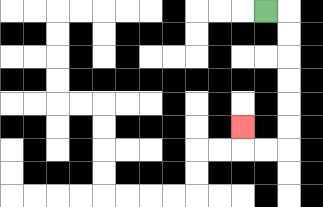{'start': '[11, 0]', 'end': '[10, 5]', 'path_directions': 'R,D,D,D,D,D,D,L,L,U', 'path_coordinates': '[[11, 0], [12, 0], [12, 1], [12, 2], [12, 3], [12, 4], [12, 5], [12, 6], [11, 6], [10, 6], [10, 5]]'}